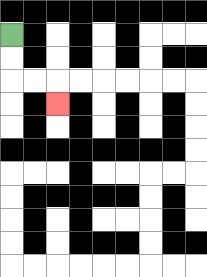{'start': '[0, 1]', 'end': '[2, 4]', 'path_directions': 'D,D,R,R,D', 'path_coordinates': '[[0, 1], [0, 2], [0, 3], [1, 3], [2, 3], [2, 4]]'}